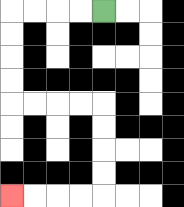{'start': '[4, 0]', 'end': '[0, 8]', 'path_directions': 'L,L,L,L,D,D,D,D,R,R,R,R,D,D,D,D,L,L,L,L', 'path_coordinates': '[[4, 0], [3, 0], [2, 0], [1, 0], [0, 0], [0, 1], [0, 2], [0, 3], [0, 4], [1, 4], [2, 4], [3, 4], [4, 4], [4, 5], [4, 6], [4, 7], [4, 8], [3, 8], [2, 8], [1, 8], [0, 8]]'}